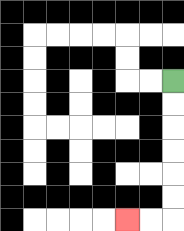{'start': '[7, 3]', 'end': '[5, 9]', 'path_directions': 'D,D,D,D,D,D,L,L', 'path_coordinates': '[[7, 3], [7, 4], [7, 5], [7, 6], [7, 7], [7, 8], [7, 9], [6, 9], [5, 9]]'}